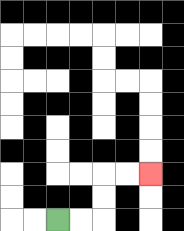{'start': '[2, 9]', 'end': '[6, 7]', 'path_directions': 'R,R,U,U,R,R', 'path_coordinates': '[[2, 9], [3, 9], [4, 9], [4, 8], [4, 7], [5, 7], [6, 7]]'}